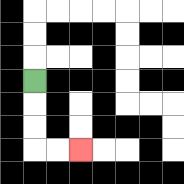{'start': '[1, 3]', 'end': '[3, 6]', 'path_directions': 'D,D,D,R,R', 'path_coordinates': '[[1, 3], [1, 4], [1, 5], [1, 6], [2, 6], [3, 6]]'}